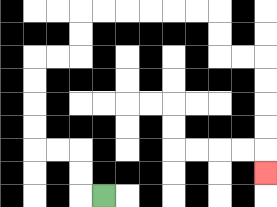{'start': '[4, 8]', 'end': '[11, 7]', 'path_directions': 'L,U,U,L,L,U,U,U,U,R,R,U,U,R,R,R,R,R,R,D,D,R,R,D,D,D,D,D', 'path_coordinates': '[[4, 8], [3, 8], [3, 7], [3, 6], [2, 6], [1, 6], [1, 5], [1, 4], [1, 3], [1, 2], [2, 2], [3, 2], [3, 1], [3, 0], [4, 0], [5, 0], [6, 0], [7, 0], [8, 0], [9, 0], [9, 1], [9, 2], [10, 2], [11, 2], [11, 3], [11, 4], [11, 5], [11, 6], [11, 7]]'}